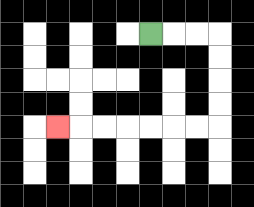{'start': '[6, 1]', 'end': '[2, 5]', 'path_directions': 'R,R,R,D,D,D,D,L,L,L,L,L,L,L', 'path_coordinates': '[[6, 1], [7, 1], [8, 1], [9, 1], [9, 2], [9, 3], [9, 4], [9, 5], [8, 5], [7, 5], [6, 5], [5, 5], [4, 5], [3, 5], [2, 5]]'}